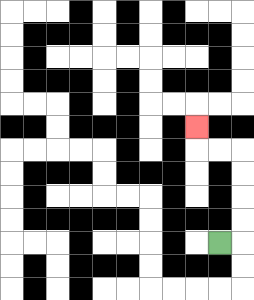{'start': '[9, 10]', 'end': '[8, 5]', 'path_directions': 'R,U,U,U,U,L,L,U', 'path_coordinates': '[[9, 10], [10, 10], [10, 9], [10, 8], [10, 7], [10, 6], [9, 6], [8, 6], [8, 5]]'}